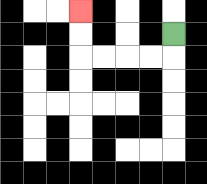{'start': '[7, 1]', 'end': '[3, 0]', 'path_directions': 'D,L,L,L,L,U,U', 'path_coordinates': '[[7, 1], [7, 2], [6, 2], [5, 2], [4, 2], [3, 2], [3, 1], [3, 0]]'}